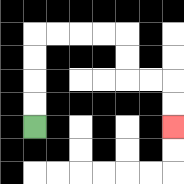{'start': '[1, 5]', 'end': '[7, 5]', 'path_directions': 'U,U,U,U,R,R,R,R,D,D,R,R,D,D', 'path_coordinates': '[[1, 5], [1, 4], [1, 3], [1, 2], [1, 1], [2, 1], [3, 1], [4, 1], [5, 1], [5, 2], [5, 3], [6, 3], [7, 3], [7, 4], [7, 5]]'}